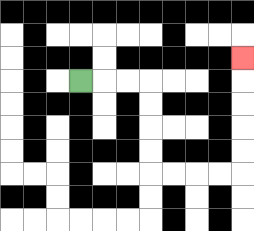{'start': '[3, 3]', 'end': '[10, 2]', 'path_directions': 'R,R,R,D,D,D,D,R,R,R,R,U,U,U,U,U', 'path_coordinates': '[[3, 3], [4, 3], [5, 3], [6, 3], [6, 4], [6, 5], [6, 6], [6, 7], [7, 7], [8, 7], [9, 7], [10, 7], [10, 6], [10, 5], [10, 4], [10, 3], [10, 2]]'}